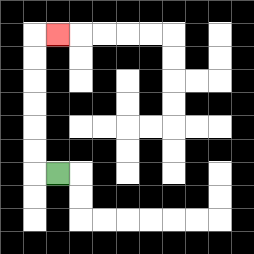{'start': '[2, 7]', 'end': '[2, 1]', 'path_directions': 'L,U,U,U,U,U,U,R', 'path_coordinates': '[[2, 7], [1, 7], [1, 6], [1, 5], [1, 4], [1, 3], [1, 2], [1, 1], [2, 1]]'}